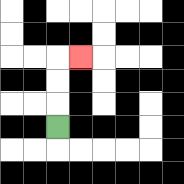{'start': '[2, 5]', 'end': '[3, 2]', 'path_directions': 'U,U,U,R', 'path_coordinates': '[[2, 5], [2, 4], [2, 3], [2, 2], [3, 2]]'}